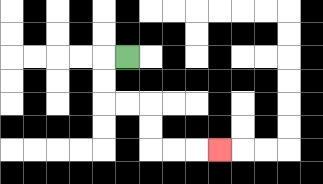{'start': '[5, 2]', 'end': '[9, 6]', 'path_directions': 'L,D,D,R,R,D,D,R,R,R', 'path_coordinates': '[[5, 2], [4, 2], [4, 3], [4, 4], [5, 4], [6, 4], [6, 5], [6, 6], [7, 6], [8, 6], [9, 6]]'}